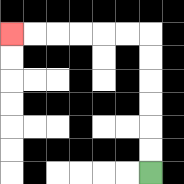{'start': '[6, 7]', 'end': '[0, 1]', 'path_directions': 'U,U,U,U,U,U,L,L,L,L,L,L', 'path_coordinates': '[[6, 7], [6, 6], [6, 5], [6, 4], [6, 3], [6, 2], [6, 1], [5, 1], [4, 1], [3, 1], [2, 1], [1, 1], [0, 1]]'}